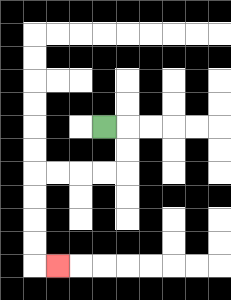{'start': '[4, 5]', 'end': '[2, 11]', 'path_directions': 'R,D,D,L,L,L,L,D,D,D,D,R', 'path_coordinates': '[[4, 5], [5, 5], [5, 6], [5, 7], [4, 7], [3, 7], [2, 7], [1, 7], [1, 8], [1, 9], [1, 10], [1, 11], [2, 11]]'}